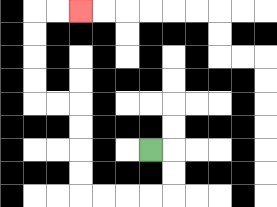{'start': '[6, 6]', 'end': '[3, 0]', 'path_directions': 'R,D,D,L,L,L,L,U,U,U,U,L,L,U,U,U,U,R,R', 'path_coordinates': '[[6, 6], [7, 6], [7, 7], [7, 8], [6, 8], [5, 8], [4, 8], [3, 8], [3, 7], [3, 6], [3, 5], [3, 4], [2, 4], [1, 4], [1, 3], [1, 2], [1, 1], [1, 0], [2, 0], [3, 0]]'}